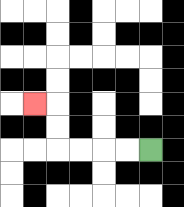{'start': '[6, 6]', 'end': '[1, 4]', 'path_directions': 'L,L,L,L,U,U,L', 'path_coordinates': '[[6, 6], [5, 6], [4, 6], [3, 6], [2, 6], [2, 5], [2, 4], [1, 4]]'}